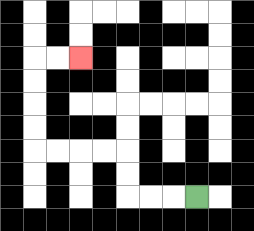{'start': '[8, 8]', 'end': '[3, 2]', 'path_directions': 'L,L,L,U,U,L,L,L,L,U,U,U,U,R,R', 'path_coordinates': '[[8, 8], [7, 8], [6, 8], [5, 8], [5, 7], [5, 6], [4, 6], [3, 6], [2, 6], [1, 6], [1, 5], [1, 4], [1, 3], [1, 2], [2, 2], [3, 2]]'}